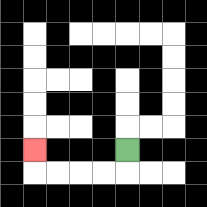{'start': '[5, 6]', 'end': '[1, 6]', 'path_directions': 'D,L,L,L,L,U', 'path_coordinates': '[[5, 6], [5, 7], [4, 7], [3, 7], [2, 7], [1, 7], [1, 6]]'}